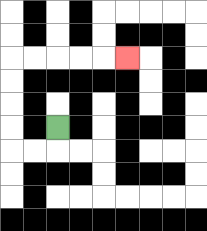{'start': '[2, 5]', 'end': '[5, 2]', 'path_directions': 'D,L,L,U,U,U,U,R,R,R,R,R', 'path_coordinates': '[[2, 5], [2, 6], [1, 6], [0, 6], [0, 5], [0, 4], [0, 3], [0, 2], [1, 2], [2, 2], [3, 2], [4, 2], [5, 2]]'}